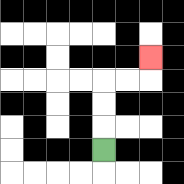{'start': '[4, 6]', 'end': '[6, 2]', 'path_directions': 'U,U,U,R,R,U', 'path_coordinates': '[[4, 6], [4, 5], [4, 4], [4, 3], [5, 3], [6, 3], [6, 2]]'}